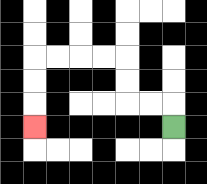{'start': '[7, 5]', 'end': '[1, 5]', 'path_directions': 'U,L,L,U,U,L,L,L,L,D,D,D', 'path_coordinates': '[[7, 5], [7, 4], [6, 4], [5, 4], [5, 3], [5, 2], [4, 2], [3, 2], [2, 2], [1, 2], [1, 3], [1, 4], [1, 5]]'}